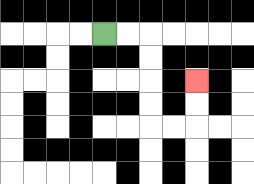{'start': '[4, 1]', 'end': '[8, 3]', 'path_directions': 'R,R,D,D,D,D,R,R,U,U', 'path_coordinates': '[[4, 1], [5, 1], [6, 1], [6, 2], [6, 3], [6, 4], [6, 5], [7, 5], [8, 5], [8, 4], [8, 3]]'}